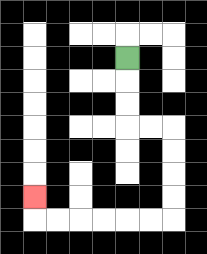{'start': '[5, 2]', 'end': '[1, 8]', 'path_directions': 'D,D,D,R,R,D,D,D,D,L,L,L,L,L,L,U', 'path_coordinates': '[[5, 2], [5, 3], [5, 4], [5, 5], [6, 5], [7, 5], [7, 6], [7, 7], [7, 8], [7, 9], [6, 9], [5, 9], [4, 9], [3, 9], [2, 9], [1, 9], [1, 8]]'}